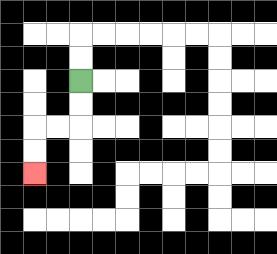{'start': '[3, 3]', 'end': '[1, 7]', 'path_directions': 'D,D,L,L,D,D', 'path_coordinates': '[[3, 3], [3, 4], [3, 5], [2, 5], [1, 5], [1, 6], [1, 7]]'}